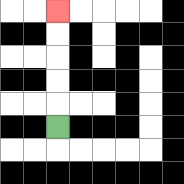{'start': '[2, 5]', 'end': '[2, 0]', 'path_directions': 'U,U,U,U,U', 'path_coordinates': '[[2, 5], [2, 4], [2, 3], [2, 2], [2, 1], [2, 0]]'}